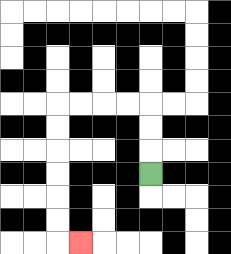{'start': '[6, 7]', 'end': '[3, 10]', 'path_directions': 'U,U,U,L,L,L,L,D,D,D,D,D,D,R', 'path_coordinates': '[[6, 7], [6, 6], [6, 5], [6, 4], [5, 4], [4, 4], [3, 4], [2, 4], [2, 5], [2, 6], [2, 7], [2, 8], [2, 9], [2, 10], [3, 10]]'}